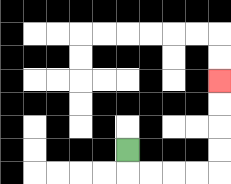{'start': '[5, 6]', 'end': '[9, 3]', 'path_directions': 'D,R,R,R,R,U,U,U,U', 'path_coordinates': '[[5, 6], [5, 7], [6, 7], [7, 7], [8, 7], [9, 7], [9, 6], [9, 5], [9, 4], [9, 3]]'}